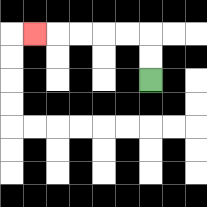{'start': '[6, 3]', 'end': '[1, 1]', 'path_directions': 'U,U,L,L,L,L,L', 'path_coordinates': '[[6, 3], [6, 2], [6, 1], [5, 1], [4, 1], [3, 1], [2, 1], [1, 1]]'}